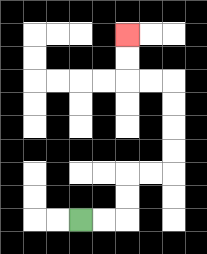{'start': '[3, 9]', 'end': '[5, 1]', 'path_directions': 'R,R,U,U,R,R,U,U,U,U,L,L,U,U', 'path_coordinates': '[[3, 9], [4, 9], [5, 9], [5, 8], [5, 7], [6, 7], [7, 7], [7, 6], [7, 5], [7, 4], [7, 3], [6, 3], [5, 3], [5, 2], [5, 1]]'}